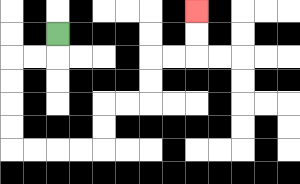{'start': '[2, 1]', 'end': '[8, 0]', 'path_directions': 'D,L,L,D,D,D,D,R,R,R,R,U,U,R,R,U,U,R,R,U,U', 'path_coordinates': '[[2, 1], [2, 2], [1, 2], [0, 2], [0, 3], [0, 4], [0, 5], [0, 6], [1, 6], [2, 6], [3, 6], [4, 6], [4, 5], [4, 4], [5, 4], [6, 4], [6, 3], [6, 2], [7, 2], [8, 2], [8, 1], [8, 0]]'}